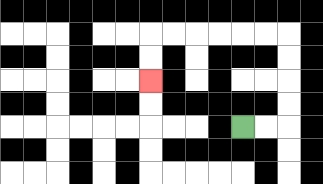{'start': '[10, 5]', 'end': '[6, 3]', 'path_directions': 'R,R,U,U,U,U,L,L,L,L,L,L,D,D', 'path_coordinates': '[[10, 5], [11, 5], [12, 5], [12, 4], [12, 3], [12, 2], [12, 1], [11, 1], [10, 1], [9, 1], [8, 1], [7, 1], [6, 1], [6, 2], [6, 3]]'}